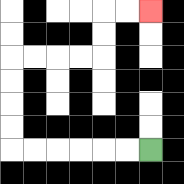{'start': '[6, 6]', 'end': '[6, 0]', 'path_directions': 'L,L,L,L,L,L,U,U,U,U,R,R,R,R,U,U,R,R', 'path_coordinates': '[[6, 6], [5, 6], [4, 6], [3, 6], [2, 6], [1, 6], [0, 6], [0, 5], [0, 4], [0, 3], [0, 2], [1, 2], [2, 2], [3, 2], [4, 2], [4, 1], [4, 0], [5, 0], [6, 0]]'}